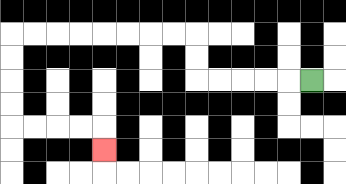{'start': '[13, 3]', 'end': '[4, 6]', 'path_directions': 'L,L,L,L,L,U,U,L,L,L,L,L,L,L,L,D,D,D,D,R,R,R,R,D', 'path_coordinates': '[[13, 3], [12, 3], [11, 3], [10, 3], [9, 3], [8, 3], [8, 2], [8, 1], [7, 1], [6, 1], [5, 1], [4, 1], [3, 1], [2, 1], [1, 1], [0, 1], [0, 2], [0, 3], [0, 4], [0, 5], [1, 5], [2, 5], [3, 5], [4, 5], [4, 6]]'}